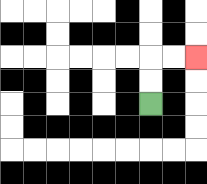{'start': '[6, 4]', 'end': '[8, 2]', 'path_directions': 'U,U,R,R', 'path_coordinates': '[[6, 4], [6, 3], [6, 2], [7, 2], [8, 2]]'}